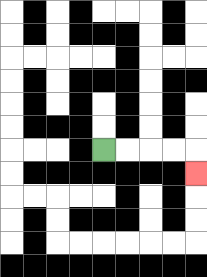{'start': '[4, 6]', 'end': '[8, 7]', 'path_directions': 'R,R,R,R,D', 'path_coordinates': '[[4, 6], [5, 6], [6, 6], [7, 6], [8, 6], [8, 7]]'}